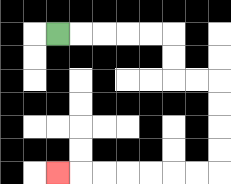{'start': '[2, 1]', 'end': '[2, 7]', 'path_directions': 'R,R,R,R,R,D,D,R,R,D,D,D,D,L,L,L,L,L,L,L', 'path_coordinates': '[[2, 1], [3, 1], [4, 1], [5, 1], [6, 1], [7, 1], [7, 2], [7, 3], [8, 3], [9, 3], [9, 4], [9, 5], [9, 6], [9, 7], [8, 7], [7, 7], [6, 7], [5, 7], [4, 7], [3, 7], [2, 7]]'}